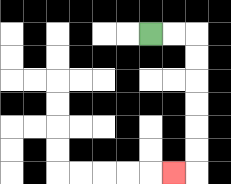{'start': '[6, 1]', 'end': '[7, 7]', 'path_directions': 'R,R,D,D,D,D,D,D,L', 'path_coordinates': '[[6, 1], [7, 1], [8, 1], [8, 2], [8, 3], [8, 4], [8, 5], [8, 6], [8, 7], [7, 7]]'}